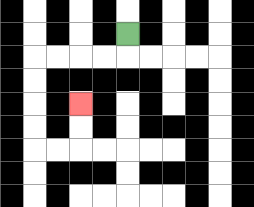{'start': '[5, 1]', 'end': '[3, 4]', 'path_directions': 'D,L,L,L,L,D,D,D,D,R,R,U,U', 'path_coordinates': '[[5, 1], [5, 2], [4, 2], [3, 2], [2, 2], [1, 2], [1, 3], [1, 4], [1, 5], [1, 6], [2, 6], [3, 6], [3, 5], [3, 4]]'}